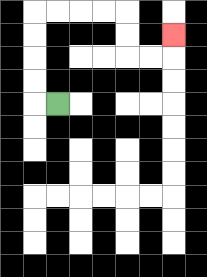{'start': '[2, 4]', 'end': '[7, 1]', 'path_directions': 'L,U,U,U,U,R,R,R,R,D,D,R,R,U', 'path_coordinates': '[[2, 4], [1, 4], [1, 3], [1, 2], [1, 1], [1, 0], [2, 0], [3, 0], [4, 0], [5, 0], [5, 1], [5, 2], [6, 2], [7, 2], [7, 1]]'}